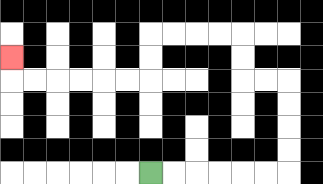{'start': '[6, 7]', 'end': '[0, 2]', 'path_directions': 'R,R,R,R,R,R,U,U,U,U,L,L,U,U,L,L,L,L,D,D,L,L,L,L,L,L,U', 'path_coordinates': '[[6, 7], [7, 7], [8, 7], [9, 7], [10, 7], [11, 7], [12, 7], [12, 6], [12, 5], [12, 4], [12, 3], [11, 3], [10, 3], [10, 2], [10, 1], [9, 1], [8, 1], [7, 1], [6, 1], [6, 2], [6, 3], [5, 3], [4, 3], [3, 3], [2, 3], [1, 3], [0, 3], [0, 2]]'}